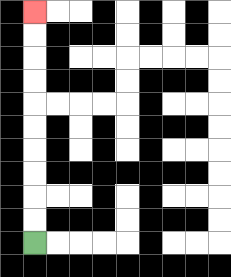{'start': '[1, 10]', 'end': '[1, 0]', 'path_directions': 'U,U,U,U,U,U,U,U,U,U', 'path_coordinates': '[[1, 10], [1, 9], [1, 8], [1, 7], [1, 6], [1, 5], [1, 4], [1, 3], [1, 2], [1, 1], [1, 0]]'}